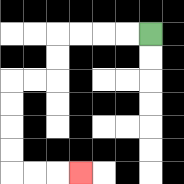{'start': '[6, 1]', 'end': '[3, 7]', 'path_directions': 'L,L,L,L,D,D,L,L,D,D,D,D,R,R,R', 'path_coordinates': '[[6, 1], [5, 1], [4, 1], [3, 1], [2, 1], [2, 2], [2, 3], [1, 3], [0, 3], [0, 4], [0, 5], [0, 6], [0, 7], [1, 7], [2, 7], [3, 7]]'}